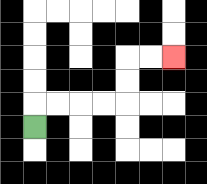{'start': '[1, 5]', 'end': '[7, 2]', 'path_directions': 'U,R,R,R,R,U,U,R,R', 'path_coordinates': '[[1, 5], [1, 4], [2, 4], [3, 4], [4, 4], [5, 4], [5, 3], [5, 2], [6, 2], [7, 2]]'}